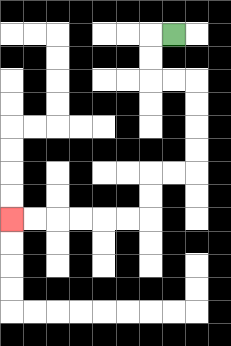{'start': '[7, 1]', 'end': '[0, 9]', 'path_directions': 'L,D,D,R,R,D,D,D,D,L,L,D,D,L,L,L,L,L,L', 'path_coordinates': '[[7, 1], [6, 1], [6, 2], [6, 3], [7, 3], [8, 3], [8, 4], [8, 5], [8, 6], [8, 7], [7, 7], [6, 7], [6, 8], [6, 9], [5, 9], [4, 9], [3, 9], [2, 9], [1, 9], [0, 9]]'}